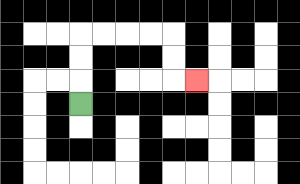{'start': '[3, 4]', 'end': '[8, 3]', 'path_directions': 'U,U,U,R,R,R,R,D,D,R', 'path_coordinates': '[[3, 4], [3, 3], [3, 2], [3, 1], [4, 1], [5, 1], [6, 1], [7, 1], [7, 2], [7, 3], [8, 3]]'}